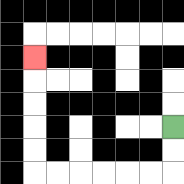{'start': '[7, 5]', 'end': '[1, 2]', 'path_directions': 'D,D,L,L,L,L,L,L,U,U,U,U,U', 'path_coordinates': '[[7, 5], [7, 6], [7, 7], [6, 7], [5, 7], [4, 7], [3, 7], [2, 7], [1, 7], [1, 6], [1, 5], [1, 4], [1, 3], [1, 2]]'}